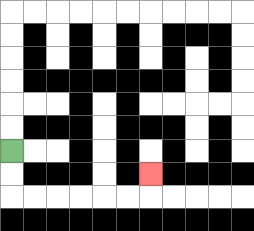{'start': '[0, 6]', 'end': '[6, 7]', 'path_directions': 'D,D,R,R,R,R,R,R,U', 'path_coordinates': '[[0, 6], [0, 7], [0, 8], [1, 8], [2, 8], [3, 8], [4, 8], [5, 8], [6, 8], [6, 7]]'}